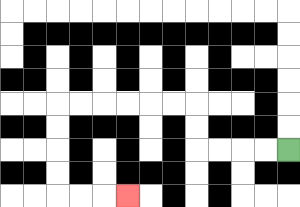{'start': '[12, 6]', 'end': '[5, 8]', 'path_directions': 'L,L,L,L,U,U,L,L,L,L,L,L,D,D,D,D,R,R,R', 'path_coordinates': '[[12, 6], [11, 6], [10, 6], [9, 6], [8, 6], [8, 5], [8, 4], [7, 4], [6, 4], [5, 4], [4, 4], [3, 4], [2, 4], [2, 5], [2, 6], [2, 7], [2, 8], [3, 8], [4, 8], [5, 8]]'}